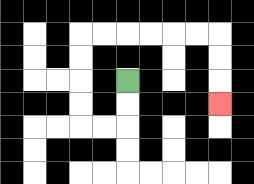{'start': '[5, 3]', 'end': '[9, 4]', 'path_directions': 'D,D,L,L,U,U,U,U,R,R,R,R,R,R,D,D,D', 'path_coordinates': '[[5, 3], [5, 4], [5, 5], [4, 5], [3, 5], [3, 4], [3, 3], [3, 2], [3, 1], [4, 1], [5, 1], [6, 1], [7, 1], [8, 1], [9, 1], [9, 2], [9, 3], [9, 4]]'}